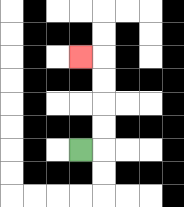{'start': '[3, 6]', 'end': '[3, 2]', 'path_directions': 'R,U,U,U,U,L', 'path_coordinates': '[[3, 6], [4, 6], [4, 5], [4, 4], [4, 3], [4, 2], [3, 2]]'}